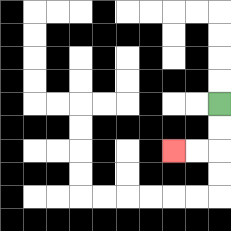{'start': '[9, 4]', 'end': '[7, 6]', 'path_directions': 'D,D,L,L', 'path_coordinates': '[[9, 4], [9, 5], [9, 6], [8, 6], [7, 6]]'}